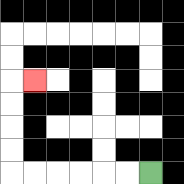{'start': '[6, 7]', 'end': '[1, 3]', 'path_directions': 'L,L,L,L,L,L,U,U,U,U,R', 'path_coordinates': '[[6, 7], [5, 7], [4, 7], [3, 7], [2, 7], [1, 7], [0, 7], [0, 6], [0, 5], [0, 4], [0, 3], [1, 3]]'}